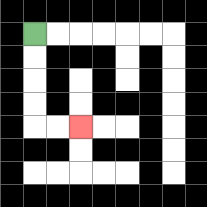{'start': '[1, 1]', 'end': '[3, 5]', 'path_directions': 'D,D,D,D,R,R', 'path_coordinates': '[[1, 1], [1, 2], [1, 3], [1, 4], [1, 5], [2, 5], [3, 5]]'}